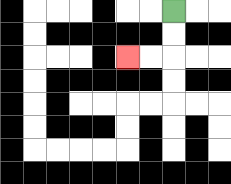{'start': '[7, 0]', 'end': '[5, 2]', 'path_directions': 'D,D,L,L', 'path_coordinates': '[[7, 0], [7, 1], [7, 2], [6, 2], [5, 2]]'}